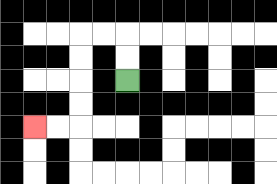{'start': '[5, 3]', 'end': '[1, 5]', 'path_directions': 'U,U,L,L,D,D,D,D,L,L', 'path_coordinates': '[[5, 3], [5, 2], [5, 1], [4, 1], [3, 1], [3, 2], [3, 3], [3, 4], [3, 5], [2, 5], [1, 5]]'}